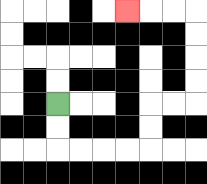{'start': '[2, 4]', 'end': '[5, 0]', 'path_directions': 'D,D,R,R,R,R,U,U,R,R,U,U,U,U,L,L,L', 'path_coordinates': '[[2, 4], [2, 5], [2, 6], [3, 6], [4, 6], [5, 6], [6, 6], [6, 5], [6, 4], [7, 4], [8, 4], [8, 3], [8, 2], [8, 1], [8, 0], [7, 0], [6, 0], [5, 0]]'}